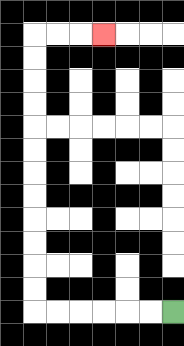{'start': '[7, 13]', 'end': '[4, 1]', 'path_directions': 'L,L,L,L,L,L,U,U,U,U,U,U,U,U,U,U,U,U,R,R,R', 'path_coordinates': '[[7, 13], [6, 13], [5, 13], [4, 13], [3, 13], [2, 13], [1, 13], [1, 12], [1, 11], [1, 10], [1, 9], [1, 8], [1, 7], [1, 6], [1, 5], [1, 4], [1, 3], [1, 2], [1, 1], [2, 1], [3, 1], [4, 1]]'}